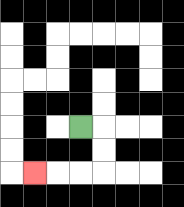{'start': '[3, 5]', 'end': '[1, 7]', 'path_directions': 'R,D,D,L,L,L', 'path_coordinates': '[[3, 5], [4, 5], [4, 6], [4, 7], [3, 7], [2, 7], [1, 7]]'}